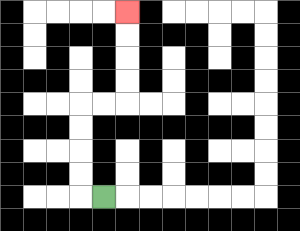{'start': '[4, 8]', 'end': '[5, 0]', 'path_directions': 'L,U,U,U,U,R,R,U,U,U,U', 'path_coordinates': '[[4, 8], [3, 8], [3, 7], [3, 6], [3, 5], [3, 4], [4, 4], [5, 4], [5, 3], [5, 2], [5, 1], [5, 0]]'}